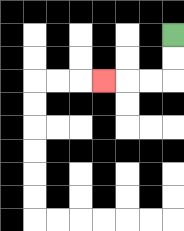{'start': '[7, 1]', 'end': '[4, 3]', 'path_directions': 'D,D,L,L,L', 'path_coordinates': '[[7, 1], [7, 2], [7, 3], [6, 3], [5, 3], [4, 3]]'}